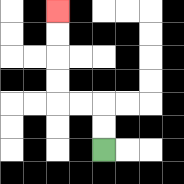{'start': '[4, 6]', 'end': '[2, 0]', 'path_directions': 'U,U,L,L,U,U,U,U', 'path_coordinates': '[[4, 6], [4, 5], [4, 4], [3, 4], [2, 4], [2, 3], [2, 2], [2, 1], [2, 0]]'}